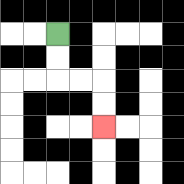{'start': '[2, 1]', 'end': '[4, 5]', 'path_directions': 'D,D,R,R,D,D', 'path_coordinates': '[[2, 1], [2, 2], [2, 3], [3, 3], [4, 3], [4, 4], [4, 5]]'}